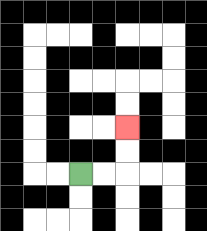{'start': '[3, 7]', 'end': '[5, 5]', 'path_directions': 'R,R,U,U', 'path_coordinates': '[[3, 7], [4, 7], [5, 7], [5, 6], [5, 5]]'}